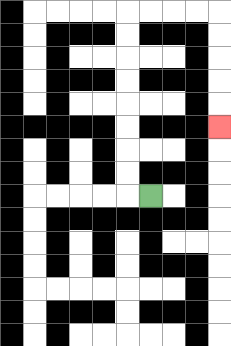{'start': '[6, 8]', 'end': '[9, 5]', 'path_directions': 'L,U,U,U,U,U,U,U,U,R,R,R,R,D,D,D,D,D', 'path_coordinates': '[[6, 8], [5, 8], [5, 7], [5, 6], [5, 5], [5, 4], [5, 3], [5, 2], [5, 1], [5, 0], [6, 0], [7, 0], [8, 0], [9, 0], [9, 1], [9, 2], [9, 3], [9, 4], [9, 5]]'}